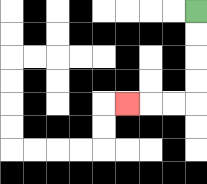{'start': '[8, 0]', 'end': '[5, 4]', 'path_directions': 'D,D,D,D,L,L,L', 'path_coordinates': '[[8, 0], [8, 1], [8, 2], [8, 3], [8, 4], [7, 4], [6, 4], [5, 4]]'}